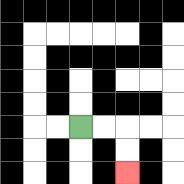{'start': '[3, 5]', 'end': '[5, 7]', 'path_directions': 'R,R,D,D', 'path_coordinates': '[[3, 5], [4, 5], [5, 5], [5, 6], [5, 7]]'}